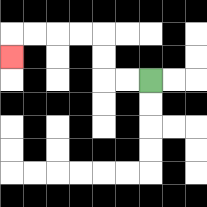{'start': '[6, 3]', 'end': '[0, 2]', 'path_directions': 'L,L,U,U,L,L,L,L,D', 'path_coordinates': '[[6, 3], [5, 3], [4, 3], [4, 2], [4, 1], [3, 1], [2, 1], [1, 1], [0, 1], [0, 2]]'}